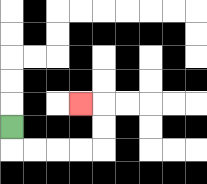{'start': '[0, 5]', 'end': '[3, 4]', 'path_directions': 'D,R,R,R,R,U,U,L', 'path_coordinates': '[[0, 5], [0, 6], [1, 6], [2, 6], [3, 6], [4, 6], [4, 5], [4, 4], [3, 4]]'}